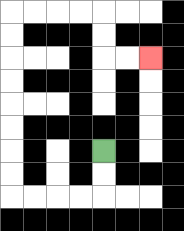{'start': '[4, 6]', 'end': '[6, 2]', 'path_directions': 'D,D,L,L,L,L,U,U,U,U,U,U,U,U,R,R,R,R,D,D,R,R', 'path_coordinates': '[[4, 6], [4, 7], [4, 8], [3, 8], [2, 8], [1, 8], [0, 8], [0, 7], [0, 6], [0, 5], [0, 4], [0, 3], [0, 2], [0, 1], [0, 0], [1, 0], [2, 0], [3, 0], [4, 0], [4, 1], [4, 2], [5, 2], [6, 2]]'}